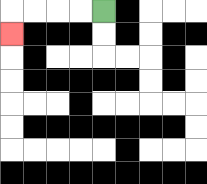{'start': '[4, 0]', 'end': '[0, 1]', 'path_directions': 'L,L,L,L,D', 'path_coordinates': '[[4, 0], [3, 0], [2, 0], [1, 0], [0, 0], [0, 1]]'}